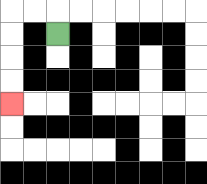{'start': '[2, 1]', 'end': '[0, 4]', 'path_directions': 'U,L,L,D,D,D,D', 'path_coordinates': '[[2, 1], [2, 0], [1, 0], [0, 0], [0, 1], [0, 2], [0, 3], [0, 4]]'}